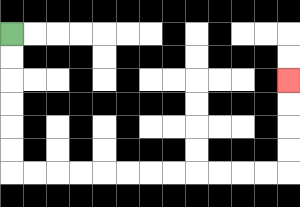{'start': '[0, 1]', 'end': '[12, 3]', 'path_directions': 'D,D,D,D,D,D,R,R,R,R,R,R,R,R,R,R,R,R,U,U,U,U', 'path_coordinates': '[[0, 1], [0, 2], [0, 3], [0, 4], [0, 5], [0, 6], [0, 7], [1, 7], [2, 7], [3, 7], [4, 7], [5, 7], [6, 7], [7, 7], [8, 7], [9, 7], [10, 7], [11, 7], [12, 7], [12, 6], [12, 5], [12, 4], [12, 3]]'}